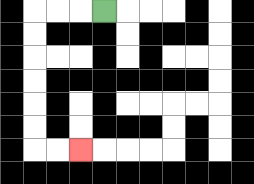{'start': '[4, 0]', 'end': '[3, 6]', 'path_directions': 'L,L,L,D,D,D,D,D,D,R,R', 'path_coordinates': '[[4, 0], [3, 0], [2, 0], [1, 0], [1, 1], [1, 2], [1, 3], [1, 4], [1, 5], [1, 6], [2, 6], [3, 6]]'}